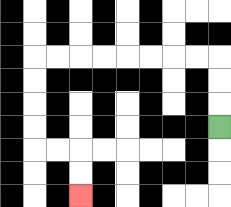{'start': '[9, 5]', 'end': '[3, 8]', 'path_directions': 'U,U,U,L,L,L,L,L,L,L,L,D,D,D,D,R,R,D,D', 'path_coordinates': '[[9, 5], [9, 4], [9, 3], [9, 2], [8, 2], [7, 2], [6, 2], [5, 2], [4, 2], [3, 2], [2, 2], [1, 2], [1, 3], [1, 4], [1, 5], [1, 6], [2, 6], [3, 6], [3, 7], [3, 8]]'}